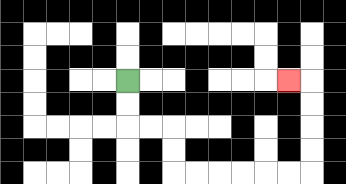{'start': '[5, 3]', 'end': '[12, 3]', 'path_directions': 'D,D,R,R,D,D,R,R,R,R,R,R,U,U,U,U,L', 'path_coordinates': '[[5, 3], [5, 4], [5, 5], [6, 5], [7, 5], [7, 6], [7, 7], [8, 7], [9, 7], [10, 7], [11, 7], [12, 7], [13, 7], [13, 6], [13, 5], [13, 4], [13, 3], [12, 3]]'}